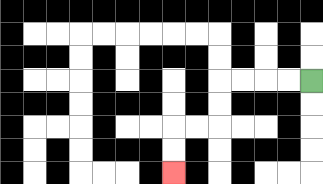{'start': '[13, 3]', 'end': '[7, 7]', 'path_directions': 'L,L,L,L,D,D,L,L,D,D', 'path_coordinates': '[[13, 3], [12, 3], [11, 3], [10, 3], [9, 3], [9, 4], [9, 5], [8, 5], [7, 5], [7, 6], [7, 7]]'}